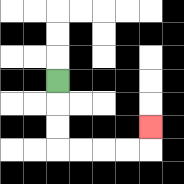{'start': '[2, 3]', 'end': '[6, 5]', 'path_directions': 'D,D,D,R,R,R,R,U', 'path_coordinates': '[[2, 3], [2, 4], [2, 5], [2, 6], [3, 6], [4, 6], [5, 6], [6, 6], [6, 5]]'}